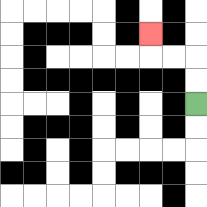{'start': '[8, 4]', 'end': '[6, 1]', 'path_directions': 'U,U,L,L,U', 'path_coordinates': '[[8, 4], [8, 3], [8, 2], [7, 2], [6, 2], [6, 1]]'}